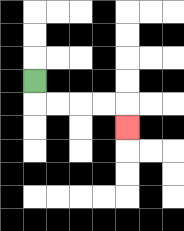{'start': '[1, 3]', 'end': '[5, 5]', 'path_directions': 'D,R,R,R,R,D', 'path_coordinates': '[[1, 3], [1, 4], [2, 4], [3, 4], [4, 4], [5, 4], [5, 5]]'}